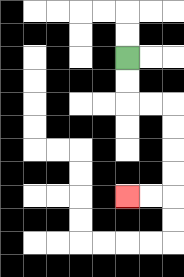{'start': '[5, 2]', 'end': '[5, 8]', 'path_directions': 'D,D,R,R,D,D,D,D,L,L', 'path_coordinates': '[[5, 2], [5, 3], [5, 4], [6, 4], [7, 4], [7, 5], [7, 6], [7, 7], [7, 8], [6, 8], [5, 8]]'}